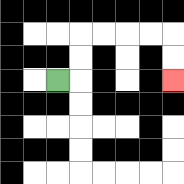{'start': '[2, 3]', 'end': '[7, 3]', 'path_directions': 'R,U,U,R,R,R,R,D,D', 'path_coordinates': '[[2, 3], [3, 3], [3, 2], [3, 1], [4, 1], [5, 1], [6, 1], [7, 1], [7, 2], [7, 3]]'}